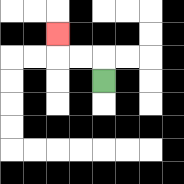{'start': '[4, 3]', 'end': '[2, 1]', 'path_directions': 'U,L,L,U', 'path_coordinates': '[[4, 3], [4, 2], [3, 2], [2, 2], [2, 1]]'}